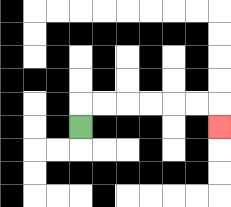{'start': '[3, 5]', 'end': '[9, 5]', 'path_directions': 'U,R,R,R,R,R,R,D', 'path_coordinates': '[[3, 5], [3, 4], [4, 4], [5, 4], [6, 4], [7, 4], [8, 4], [9, 4], [9, 5]]'}